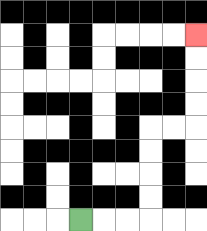{'start': '[3, 9]', 'end': '[8, 1]', 'path_directions': 'R,R,R,U,U,U,U,R,R,U,U,U,U', 'path_coordinates': '[[3, 9], [4, 9], [5, 9], [6, 9], [6, 8], [6, 7], [6, 6], [6, 5], [7, 5], [8, 5], [8, 4], [8, 3], [8, 2], [8, 1]]'}